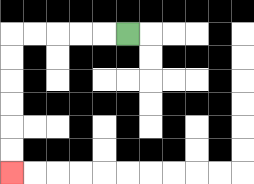{'start': '[5, 1]', 'end': '[0, 7]', 'path_directions': 'L,L,L,L,L,D,D,D,D,D,D', 'path_coordinates': '[[5, 1], [4, 1], [3, 1], [2, 1], [1, 1], [0, 1], [0, 2], [0, 3], [0, 4], [0, 5], [0, 6], [0, 7]]'}